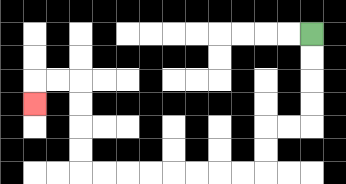{'start': '[13, 1]', 'end': '[1, 4]', 'path_directions': 'D,D,D,D,L,L,D,D,L,L,L,L,L,L,L,L,U,U,U,U,L,L,D', 'path_coordinates': '[[13, 1], [13, 2], [13, 3], [13, 4], [13, 5], [12, 5], [11, 5], [11, 6], [11, 7], [10, 7], [9, 7], [8, 7], [7, 7], [6, 7], [5, 7], [4, 7], [3, 7], [3, 6], [3, 5], [3, 4], [3, 3], [2, 3], [1, 3], [1, 4]]'}